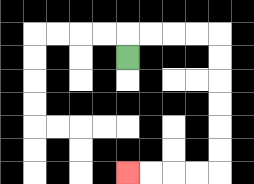{'start': '[5, 2]', 'end': '[5, 7]', 'path_directions': 'U,R,R,R,R,D,D,D,D,D,D,L,L,L,L', 'path_coordinates': '[[5, 2], [5, 1], [6, 1], [7, 1], [8, 1], [9, 1], [9, 2], [9, 3], [9, 4], [9, 5], [9, 6], [9, 7], [8, 7], [7, 7], [6, 7], [5, 7]]'}